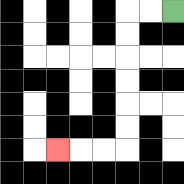{'start': '[7, 0]', 'end': '[2, 6]', 'path_directions': 'L,L,D,D,D,D,D,D,L,L,L', 'path_coordinates': '[[7, 0], [6, 0], [5, 0], [5, 1], [5, 2], [5, 3], [5, 4], [5, 5], [5, 6], [4, 6], [3, 6], [2, 6]]'}